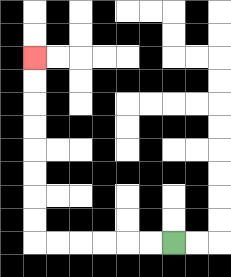{'start': '[7, 10]', 'end': '[1, 2]', 'path_directions': 'L,L,L,L,L,L,U,U,U,U,U,U,U,U', 'path_coordinates': '[[7, 10], [6, 10], [5, 10], [4, 10], [3, 10], [2, 10], [1, 10], [1, 9], [1, 8], [1, 7], [1, 6], [1, 5], [1, 4], [1, 3], [1, 2]]'}